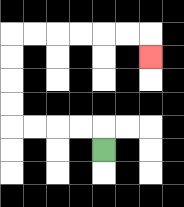{'start': '[4, 6]', 'end': '[6, 2]', 'path_directions': 'U,L,L,L,L,U,U,U,U,R,R,R,R,R,R,D', 'path_coordinates': '[[4, 6], [4, 5], [3, 5], [2, 5], [1, 5], [0, 5], [0, 4], [0, 3], [0, 2], [0, 1], [1, 1], [2, 1], [3, 1], [4, 1], [5, 1], [6, 1], [6, 2]]'}